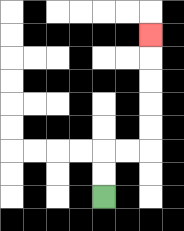{'start': '[4, 8]', 'end': '[6, 1]', 'path_directions': 'U,U,R,R,U,U,U,U,U', 'path_coordinates': '[[4, 8], [4, 7], [4, 6], [5, 6], [6, 6], [6, 5], [6, 4], [6, 3], [6, 2], [6, 1]]'}